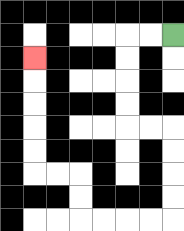{'start': '[7, 1]', 'end': '[1, 2]', 'path_directions': 'L,L,D,D,D,D,R,R,D,D,D,D,L,L,L,L,U,U,L,L,U,U,U,U,U', 'path_coordinates': '[[7, 1], [6, 1], [5, 1], [5, 2], [5, 3], [5, 4], [5, 5], [6, 5], [7, 5], [7, 6], [7, 7], [7, 8], [7, 9], [6, 9], [5, 9], [4, 9], [3, 9], [3, 8], [3, 7], [2, 7], [1, 7], [1, 6], [1, 5], [1, 4], [1, 3], [1, 2]]'}